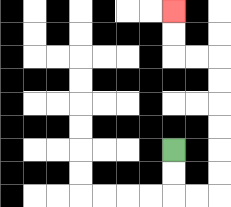{'start': '[7, 6]', 'end': '[7, 0]', 'path_directions': 'D,D,R,R,U,U,U,U,U,U,L,L,U,U', 'path_coordinates': '[[7, 6], [7, 7], [7, 8], [8, 8], [9, 8], [9, 7], [9, 6], [9, 5], [9, 4], [9, 3], [9, 2], [8, 2], [7, 2], [7, 1], [7, 0]]'}